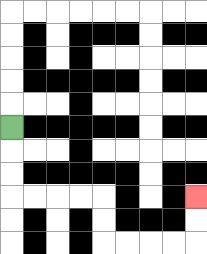{'start': '[0, 5]', 'end': '[8, 8]', 'path_directions': 'D,D,D,R,R,R,R,D,D,R,R,R,R,U,U', 'path_coordinates': '[[0, 5], [0, 6], [0, 7], [0, 8], [1, 8], [2, 8], [3, 8], [4, 8], [4, 9], [4, 10], [5, 10], [6, 10], [7, 10], [8, 10], [8, 9], [8, 8]]'}